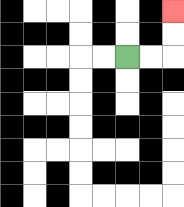{'start': '[5, 2]', 'end': '[7, 0]', 'path_directions': 'R,R,U,U', 'path_coordinates': '[[5, 2], [6, 2], [7, 2], [7, 1], [7, 0]]'}